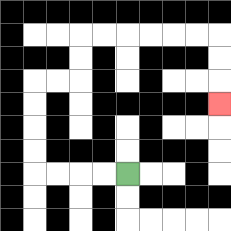{'start': '[5, 7]', 'end': '[9, 4]', 'path_directions': 'L,L,L,L,U,U,U,U,R,R,U,U,R,R,R,R,R,R,D,D,D', 'path_coordinates': '[[5, 7], [4, 7], [3, 7], [2, 7], [1, 7], [1, 6], [1, 5], [1, 4], [1, 3], [2, 3], [3, 3], [3, 2], [3, 1], [4, 1], [5, 1], [6, 1], [7, 1], [8, 1], [9, 1], [9, 2], [9, 3], [9, 4]]'}